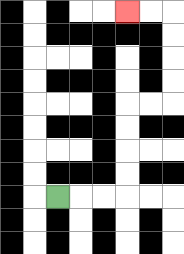{'start': '[2, 8]', 'end': '[5, 0]', 'path_directions': 'R,R,R,U,U,U,U,R,R,U,U,U,U,L,L', 'path_coordinates': '[[2, 8], [3, 8], [4, 8], [5, 8], [5, 7], [5, 6], [5, 5], [5, 4], [6, 4], [7, 4], [7, 3], [7, 2], [7, 1], [7, 0], [6, 0], [5, 0]]'}